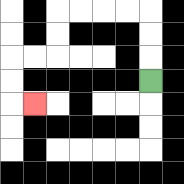{'start': '[6, 3]', 'end': '[1, 4]', 'path_directions': 'U,U,U,L,L,L,L,D,D,L,L,D,D,R', 'path_coordinates': '[[6, 3], [6, 2], [6, 1], [6, 0], [5, 0], [4, 0], [3, 0], [2, 0], [2, 1], [2, 2], [1, 2], [0, 2], [0, 3], [0, 4], [1, 4]]'}